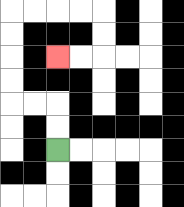{'start': '[2, 6]', 'end': '[2, 2]', 'path_directions': 'U,U,L,L,U,U,U,U,R,R,R,R,D,D,L,L', 'path_coordinates': '[[2, 6], [2, 5], [2, 4], [1, 4], [0, 4], [0, 3], [0, 2], [0, 1], [0, 0], [1, 0], [2, 0], [3, 0], [4, 0], [4, 1], [4, 2], [3, 2], [2, 2]]'}